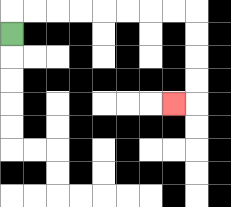{'start': '[0, 1]', 'end': '[7, 4]', 'path_directions': 'U,R,R,R,R,R,R,R,R,D,D,D,D,L', 'path_coordinates': '[[0, 1], [0, 0], [1, 0], [2, 0], [3, 0], [4, 0], [5, 0], [6, 0], [7, 0], [8, 0], [8, 1], [8, 2], [8, 3], [8, 4], [7, 4]]'}